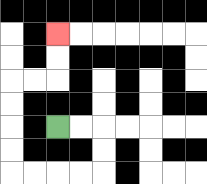{'start': '[2, 5]', 'end': '[2, 1]', 'path_directions': 'R,R,D,D,L,L,L,L,U,U,U,U,R,R,U,U', 'path_coordinates': '[[2, 5], [3, 5], [4, 5], [4, 6], [4, 7], [3, 7], [2, 7], [1, 7], [0, 7], [0, 6], [0, 5], [0, 4], [0, 3], [1, 3], [2, 3], [2, 2], [2, 1]]'}